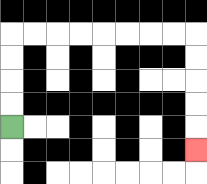{'start': '[0, 5]', 'end': '[8, 6]', 'path_directions': 'U,U,U,U,R,R,R,R,R,R,R,R,D,D,D,D,D', 'path_coordinates': '[[0, 5], [0, 4], [0, 3], [0, 2], [0, 1], [1, 1], [2, 1], [3, 1], [4, 1], [5, 1], [6, 1], [7, 1], [8, 1], [8, 2], [8, 3], [8, 4], [8, 5], [8, 6]]'}